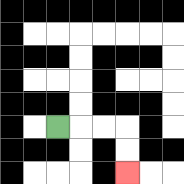{'start': '[2, 5]', 'end': '[5, 7]', 'path_directions': 'R,R,R,D,D', 'path_coordinates': '[[2, 5], [3, 5], [4, 5], [5, 5], [5, 6], [5, 7]]'}